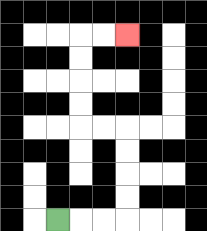{'start': '[2, 9]', 'end': '[5, 1]', 'path_directions': 'R,R,R,U,U,U,U,L,L,U,U,U,U,R,R', 'path_coordinates': '[[2, 9], [3, 9], [4, 9], [5, 9], [5, 8], [5, 7], [5, 6], [5, 5], [4, 5], [3, 5], [3, 4], [3, 3], [3, 2], [3, 1], [4, 1], [5, 1]]'}